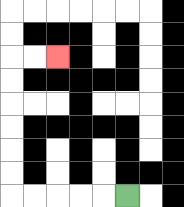{'start': '[5, 8]', 'end': '[2, 2]', 'path_directions': 'L,L,L,L,L,U,U,U,U,U,U,R,R', 'path_coordinates': '[[5, 8], [4, 8], [3, 8], [2, 8], [1, 8], [0, 8], [0, 7], [0, 6], [0, 5], [0, 4], [0, 3], [0, 2], [1, 2], [2, 2]]'}